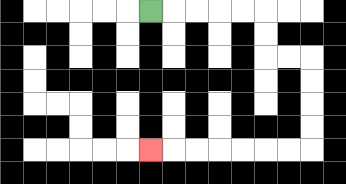{'start': '[6, 0]', 'end': '[6, 6]', 'path_directions': 'R,R,R,R,R,D,D,R,R,D,D,D,D,L,L,L,L,L,L,L', 'path_coordinates': '[[6, 0], [7, 0], [8, 0], [9, 0], [10, 0], [11, 0], [11, 1], [11, 2], [12, 2], [13, 2], [13, 3], [13, 4], [13, 5], [13, 6], [12, 6], [11, 6], [10, 6], [9, 6], [8, 6], [7, 6], [6, 6]]'}